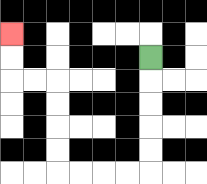{'start': '[6, 2]', 'end': '[0, 1]', 'path_directions': 'D,D,D,D,D,L,L,L,L,U,U,U,U,L,L,U,U', 'path_coordinates': '[[6, 2], [6, 3], [6, 4], [6, 5], [6, 6], [6, 7], [5, 7], [4, 7], [3, 7], [2, 7], [2, 6], [2, 5], [2, 4], [2, 3], [1, 3], [0, 3], [0, 2], [0, 1]]'}